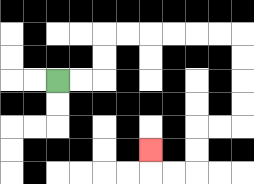{'start': '[2, 3]', 'end': '[6, 6]', 'path_directions': 'R,R,U,U,R,R,R,R,R,R,D,D,D,D,L,L,D,D,L,L,U', 'path_coordinates': '[[2, 3], [3, 3], [4, 3], [4, 2], [4, 1], [5, 1], [6, 1], [7, 1], [8, 1], [9, 1], [10, 1], [10, 2], [10, 3], [10, 4], [10, 5], [9, 5], [8, 5], [8, 6], [8, 7], [7, 7], [6, 7], [6, 6]]'}